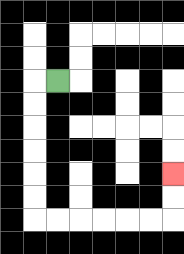{'start': '[2, 3]', 'end': '[7, 7]', 'path_directions': 'L,D,D,D,D,D,D,R,R,R,R,R,R,U,U', 'path_coordinates': '[[2, 3], [1, 3], [1, 4], [1, 5], [1, 6], [1, 7], [1, 8], [1, 9], [2, 9], [3, 9], [4, 9], [5, 9], [6, 9], [7, 9], [7, 8], [7, 7]]'}